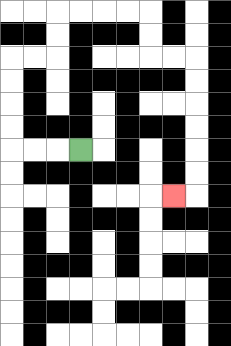{'start': '[3, 6]', 'end': '[7, 8]', 'path_directions': 'L,L,L,U,U,U,U,R,R,U,U,R,R,R,R,D,D,R,R,D,D,D,D,D,D,L', 'path_coordinates': '[[3, 6], [2, 6], [1, 6], [0, 6], [0, 5], [0, 4], [0, 3], [0, 2], [1, 2], [2, 2], [2, 1], [2, 0], [3, 0], [4, 0], [5, 0], [6, 0], [6, 1], [6, 2], [7, 2], [8, 2], [8, 3], [8, 4], [8, 5], [8, 6], [8, 7], [8, 8], [7, 8]]'}